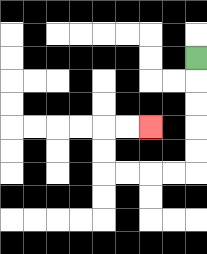{'start': '[8, 2]', 'end': '[6, 5]', 'path_directions': 'D,D,D,D,D,L,L,L,L,U,U,R,R', 'path_coordinates': '[[8, 2], [8, 3], [8, 4], [8, 5], [8, 6], [8, 7], [7, 7], [6, 7], [5, 7], [4, 7], [4, 6], [4, 5], [5, 5], [6, 5]]'}